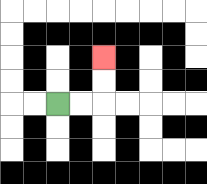{'start': '[2, 4]', 'end': '[4, 2]', 'path_directions': 'R,R,U,U', 'path_coordinates': '[[2, 4], [3, 4], [4, 4], [4, 3], [4, 2]]'}